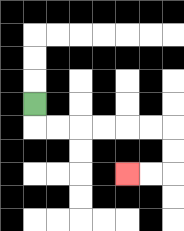{'start': '[1, 4]', 'end': '[5, 7]', 'path_directions': 'D,R,R,R,R,R,R,D,D,L,L', 'path_coordinates': '[[1, 4], [1, 5], [2, 5], [3, 5], [4, 5], [5, 5], [6, 5], [7, 5], [7, 6], [7, 7], [6, 7], [5, 7]]'}